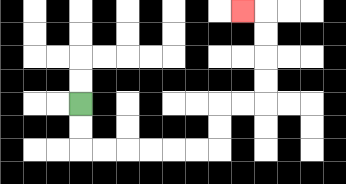{'start': '[3, 4]', 'end': '[10, 0]', 'path_directions': 'D,D,R,R,R,R,R,R,U,U,R,R,U,U,U,U,L', 'path_coordinates': '[[3, 4], [3, 5], [3, 6], [4, 6], [5, 6], [6, 6], [7, 6], [8, 6], [9, 6], [9, 5], [9, 4], [10, 4], [11, 4], [11, 3], [11, 2], [11, 1], [11, 0], [10, 0]]'}